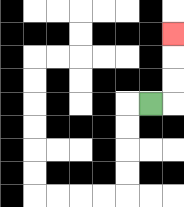{'start': '[6, 4]', 'end': '[7, 1]', 'path_directions': 'R,U,U,U', 'path_coordinates': '[[6, 4], [7, 4], [7, 3], [7, 2], [7, 1]]'}